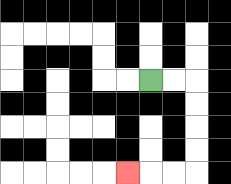{'start': '[6, 3]', 'end': '[5, 7]', 'path_directions': 'R,R,D,D,D,D,L,L,L', 'path_coordinates': '[[6, 3], [7, 3], [8, 3], [8, 4], [8, 5], [8, 6], [8, 7], [7, 7], [6, 7], [5, 7]]'}